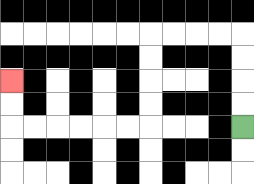{'start': '[10, 5]', 'end': '[0, 3]', 'path_directions': 'U,U,U,U,L,L,L,L,D,D,D,D,L,L,L,L,L,L,U,U', 'path_coordinates': '[[10, 5], [10, 4], [10, 3], [10, 2], [10, 1], [9, 1], [8, 1], [7, 1], [6, 1], [6, 2], [6, 3], [6, 4], [6, 5], [5, 5], [4, 5], [3, 5], [2, 5], [1, 5], [0, 5], [0, 4], [0, 3]]'}